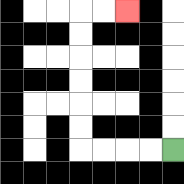{'start': '[7, 6]', 'end': '[5, 0]', 'path_directions': 'L,L,L,L,U,U,U,U,U,U,R,R', 'path_coordinates': '[[7, 6], [6, 6], [5, 6], [4, 6], [3, 6], [3, 5], [3, 4], [3, 3], [3, 2], [3, 1], [3, 0], [4, 0], [5, 0]]'}